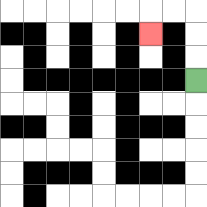{'start': '[8, 3]', 'end': '[6, 1]', 'path_directions': 'U,U,U,L,L,D', 'path_coordinates': '[[8, 3], [8, 2], [8, 1], [8, 0], [7, 0], [6, 0], [6, 1]]'}